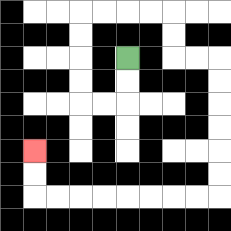{'start': '[5, 2]', 'end': '[1, 6]', 'path_directions': 'D,D,L,L,U,U,U,U,R,R,R,R,D,D,R,R,D,D,D,D,D,D,L,L,L,L,L,L,L,L,U,U', 'path_coordinates': '[[5, 2], [5, 3], [5, 4], [4, 4], [3, 4], [3, 3], [3, 2], [3, 1], [3, 0], [4, 0], [5, 0], [6, 0], [7, 0], [7, 1], [7, 2], [8, 2], [9, 2], [9, 3], [9, 4], [9, 5], [9, 6], [9, 7], [9, 8], [8, 8], [7, 8], [6, 8], [5, 8], [4, 8], [3, 8], [2, 8], [1, 8], [1, 7], [1, 6]]'}